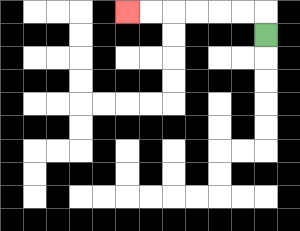{'start': '[11, 1]', 'end': '[5, 0]', 'path_directions': 'U,L,L,L,L,L,L', 'path_coordinates': '[[11, 1], [11, 0], [10, 0], [9, 0], [8, 0], [7, 0], [6, 0], [5, 0]]'}